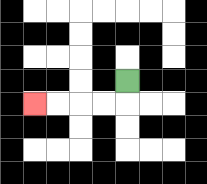{'start': '[5, 3]', 'end': '[1, 4]', 'path_directions': 'D,L,L,L,L', 'path_coordinates': '[[5, 3], [5, 4], [4, 4], [3, 4], [2, 4], [1, 4]]'}